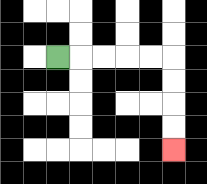{'start': '[2, 2]', 'end': '[7, 6]', 'path_directions': 'R,R,R,R,R,D,D,D,D', 'path_coordinates': '[[2, 2], [3, 2], [4, 2], [5, 2], [6, 2], [7, 2], [7, 3], [7, 4], [7, 5], [7, 6]]'}